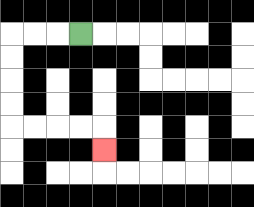{'start': '[3, 1]', 'end': '[4, 6]', 'path_directions': 'L,L,L,D,D,D,D,R,R,R,R,D', 'path_coordinates': '[[3, 1], [2, 1], [1, 1], [0, 1], [0, 2], [0, 3], [0, 4], [0, 5], [1, 5], [2, 5], [3, 5], [4, 5], [4, 6]]'}